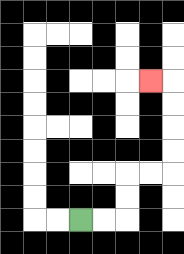{'start': '[3, 9]', 'end': '[6, 3]', 'path_directions': 'R,R,U,U,R,R,U,U,U,U,L', 'path_coordinates': '[[3, 9], [4, 9], [5, 9], [5, 8], [5, 7], [6, 7], [7, 7], [7, 6], [7, 5], [7, 4], [7, 3], [6, 3]]'}